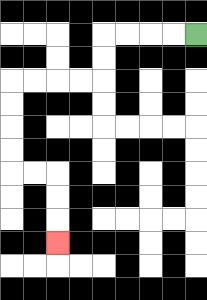{'start': '[8, 1]', 'end': '[2, 10]', 'path_directions': 'L,L,L,L,D,D,L,L,L,L,D,D,D,D,R,R,D,D,D', 'path_coordinates': '[[8, 1], [7, 1], [6, 1], [5, 1], [4, 1], [4, 2], [4, 3], [3, 3], [2, 3], [1, 3], [0, 3], [0, 4], [0, 5], [0, 6], [0, 7], [1, 7], [2, 7], [2, 8], [2, 9], [2, 10]]'}